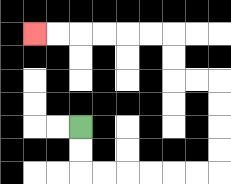{'start': '[3, 5]', 'end': '[1, 1]', 'path_directions': 'D,D,R,R,R,R,R,R,U,U,U,U,L,L,U,U,L,L,L,L,L,L', 'path_coordinates': '[[3, 5], [3, 6], [3, 7], [4, 7], [5, 7], [6, 7], [7, 7], [8, 7], [9, 7], [9, 6], [9, 5], [9, 4], [9, 3], [8, 3], [7, 3], [7, 2], [7, 1], [6, 1], [5, 1], [4, 1], [3, 1], [2, 1], [1, 1]]'}